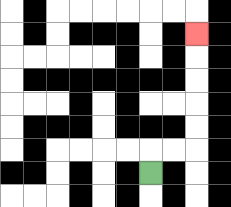{'start': '[6, 7]', 'end': '[8, 1]', 'path_directions': 'U,R,R,U,U,U,U,U', 'path_coordinates': '[[6, 7], [6, 6], [7, 6], [8, 6], [8, 5], [8, 4], [8, 3], [8, 2], [8, 1]]'}